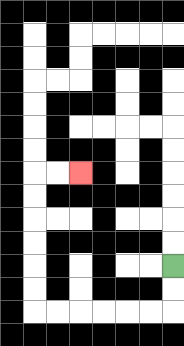{'start': '[7, 11]', 'end': '[3, 7]', 'path_directions': 'D,D,L,L,L,L,L,L,U,U,U,U,U,U,R,R', 'path_coordinates': '[[7, 11], [7, 12], [7, 13], [6, 13], [5, 13], [4, 13], [3, 13], [2, 13], [1, 13], [1, 12], [1, 11], [1, 10], [1, 9], [1, 8], [1, 7], [2, 7], [3, 7]]'}